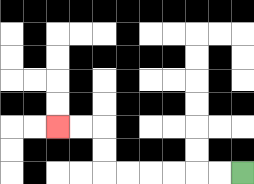{'start': '[10, 7]', 'end': '[2, 5]', 'path_directions': 'L,L,L,L,L,L,U,U,L,L', 'path_coordinates': '[[10, 7], [9, 7], [8, 7], [7, 7], [6, 7], [5, 7], [4, 7], [4, 6], [4, 5], [3, 5], [2, 5]]'}